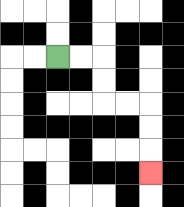{'start': '[2, 2]', 'end': '[6, 7]', 'path_directions': 'R,R,D,D,R,R,D,D,D', 'path_coordinates': '[[2, 2], [3, 2], [4, 2], [4, 3], [4, 4], [5, 4], [6, 4], [6, 5], [6, 6], [6, 7]]'}